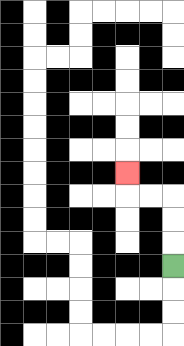{'start': '[7, 11]', 'end': '[5, 7]', 'path_directions': 'U,U,U,L,L,U', 'path_coordinates': '[[7, 11], [7, 10], [7, 9], [7, 8], [6, 8], [5, 8], [5, 7]]'}